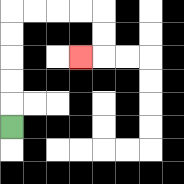{'start': '[0, 5]', 'end': '[3, 2]', 'path_directions': 'U,U,U,U,U,R,R,R,R,D,D,L', 'path_coordinates': '[[0, 5], [0, 4], [0, 3], [0, 2], [0, 1], [0, 0], [1, 0], [2, 0], [3, 0], [4, 0], [4, 1], [4, 2], [3, 2]]'}